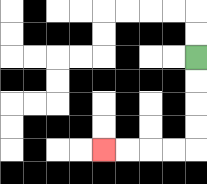{'start': '[8, 2]', 'end': '[4, 6]', 'path_directions': 'D,D,D,D,L,L,L,L', 'path_coordinates': '[[8, 2], [8, 3], [8, 4], [8, 5], [8, 6], [7, 6], [6, 6], [5, 6], [4, 6]]'}